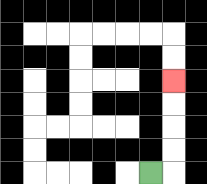{'start': '[6, 7]', 'end': '[7, 3]', 'path_directions': 'R,U,U,U,U', 'path_coordinates': '[[6, 7], [7, 7], [7, 6], [7, 5], [7, 4], [7, 3]]'}